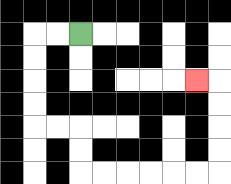{'start': '[3, 1]', 'end': '[8, 3]', 'path_directions': 'L,L,D,D,D,D,R,R,D,D,R,R,R,R,R,R,U,U,U,U,L', 'path_coordinates': '[[3, 1], [2, 1], [1, 1], [1, 2], [1, 3], [1, 4], [1, 5], [2, 5], [3, 5], [3, 6], [3, 7], [4, 7], [5, 7], [6, 7], [7, 7], [8, 7], [9, 7], [9, 6], [9, 5], [9, 4], [9, 3], [8, 3]]'}